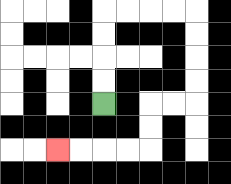{'start': '[4, 4]', 'end': '[2, 6]', 'path_directions': 'U,U,U,U,R,R,R,R,D,D,D,D,L,L,D,D,L,L,L,L', 'path_coordinates': '[[4, 4], [4, 3], [4, 2], [4, 1], [4, 0], [5, 0], [6, 0], [7, 0], [8, 0], [8, 1], [8, 2], [8, 3], [8, 4], [7, 4], [6, 4], [6, 5], [6, 6], [5, 6], [4, 6], [3, 6], [2, 6]]'}